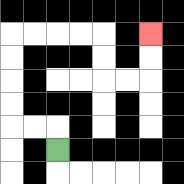{'start': '[2, 6]', 'end': '[6, 1]', 'path_directions': 'U,L,L,U,U,U,U,R,R,R,R,D,D,R,R,U,U', 'path_coordinates': '[[2, 6], [2, 5], [1, 5], [0, 5], [0, 4], [0, 3], [0, 2], [0, 1], [1, 1], [2, 1], [3, 1], [4, 1], [4, 2], [4, 3], [5, 3], [6, 3], [6, 2], [6, 1]]'}